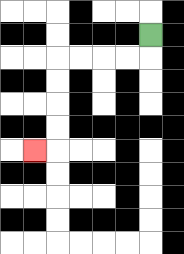{'start': '[6, 1]', 'end': '[1, 6]', 'path_directions': 'D,L,L,L,L,D,D,D,D,L', 'path_coordinates': '[[6, 1], [6, 2], [5, 2], [4, 2], [3, 2], [2, 2], [2, 3], [2, 4], [2, 5], [2, 6], [1, 6]]'}